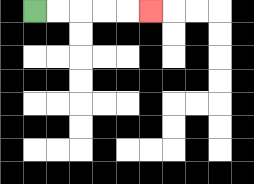{'start': '[1, 0]', 'end': '[6, 0]', 'path_directions': 'R,R,R,R,R', 'path_coordinates': '[[1, 0], [2, 0], [3, 0], [4, 0], [5, 0], [6, 0]]'}